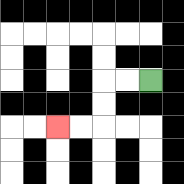{'start': '[6, 3]', 'end': '[2, 5]', 'path_directions': 'L,L,D,D,L,L', 'path_coordinates': '[[6, 3], [5, 3], [4, 3], [4, 4], [4, 5], [3, 5], [2, 5]]'}